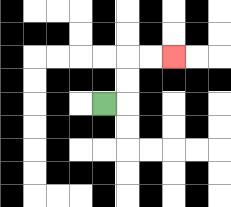{'start': '[4, 4]', 'end': '[7, 2]', 'path_directions': 'R,U,U,R,R', 'path_coordinates': '[[4, 4], [5, 4], [5, 3], [5, 2], [6, 2], [7, 2]]'}